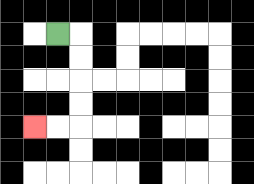{'start': '[2, 1]', 'end': '[1, 5]', 'path_directions': 'R,D,D,D,D,L,L', 'path_coordinates': '[[2, 1], [3, 1], [3, 2], [3, 3], [3, 4], [3, 5], [2, 5], [1, 5]]'}